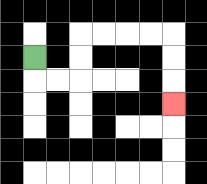{'start': '[1, 2]', 'end': '[7, 4]', 'path_directions': 'D,R,R,U,U,R,R,R,R,D,D,D', 'path_coordinates': '[[1, 2], [1, 3], [2, 3], [3, 3], [3, 2], [3, 1], [4, 1], [5, 1], [6, 1], [7, 1], [7, 2], [7, 3], [7, 4]]'}